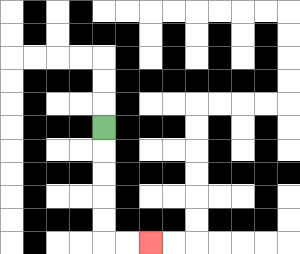{'start': '[4, 5]', 'end': '[6, 10]', 'path_directions': 'D,D,D,D,D,R,R', 'path_coordinates': '[[4, 5], [4, 6], [4, 7], [4, 8], [4, 9], [4, 10], [5, 10], [6, 10]]'}